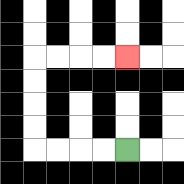{'start': '[5, 6]', 'end': '[5, 2]', 'path_directions': 'L,L,L,L,U,U,U,U,R,R,R,R', 'path_coordinates': '[[5, 6], [4, 6], [3, 6], [2, 6], [1, 6], [1, 5], [1, 4], [1, 3], [1, 2], [2, 2], [3, 2], [4, 2], [5, 2]]'}